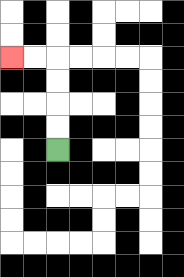{'start': '[2, 6]', 'end': '[0, 2]', 'path_directions': 'U,U,U,U,L,L', 'path_coordinates': '[[2, 6], [2, 5], [2, 4], [2, 3], [2, 2], [1, 2], [0, 2]]'}